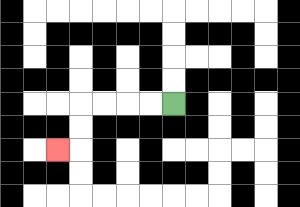{'start': '[7, 4]', 'end': '[2, 6]', 'path_directions': 'L,L,L,L,D,D,L', 'path_coordinates': '[[7, 4], [6, 4], [5, 4], [4, 4], [3, 4], [3, 5], [3, 6], [2, 6]]'}